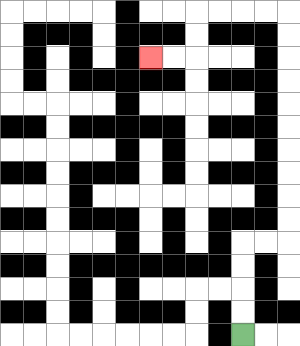{'start': '[10, 14]', 'end': '[6, 2]', 'path_directions': 'U,U,U,U,R,R,U,U,U,U,U,U,U,U,U,U,L,L,L,L,D,D,L,L', 'path_coordinates': '[[10, 14], [10, 13], [10, 12], [10, 11], [10, 10], [11, 10], [12, 10], [12, 9], [12, 8], [12, 7], [12, 6], [12, 5], [12, 4], [12, 3], [12, 2], [12, 1], [12, 0], [11, 0], [10, 0], [9, 0], [8, 0], [8, 1], [8, 2], [7, 2], [6, 2]]'}